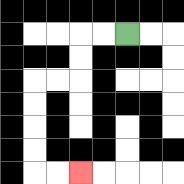{'start': '[5, 1]', 'end': '[3, 7]', 'path_directions': 'L,L,D,D,L,L,D,D,D,D,R,R', 'path_coordinates': '[[5, 1], [4, 1], [3, 1], [3, 2], [3, 3], [2, 3], [1, 3], [1, 4], [1, 5], [1, 6], [1, 7], [2, 7], [3, 7]]'}